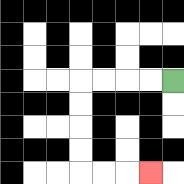{'start': '[7, 3]', 'end': '[6, 7]', 'path_directions': 'L,L,L,L,D,D,D,D,R,R,R', 'path_coordinates': '[[7, 3], [6, 3], [5, 3], [4, 3], [3, 3], [3, 4], [3, 5], [3, 6], [3, 7], [4, 7], [5, 7], [6, 7]]'}